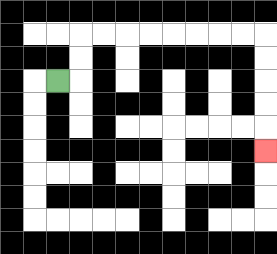{'start': '[2, 3]', 'end': '[11, 6]', 'path_directions': 'R,U,U,R,R,R,R,R,R,R,R,D,D,D,D,D', 'path_coordinates': '[[2, 3], [3, 3], [3, 2], [3, 1], [4, 1], [5, 1], [6, 1], [7, 1], [8, 1], [9, 1], [10, 1], [11, 1], [11, 2], [11, 3], [11, 4], [11, 5], [11, 6]]'}